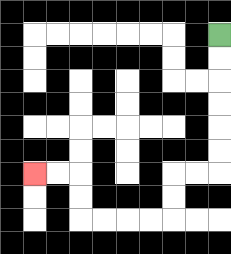{'start': '[9, 1]', 'end': '[1, 7]', 'path_directions': 'D,D,D,D,D,D,L,L,D,D,L,L,L,L,U,U,L,L', 'path_coordinates': '[[9, 1], [9, 2], [9, 3], [9, 4], [9, 5], [9, 6], [9, 7], [8, 7], [7, 7], [7, 8], [7, 9], [6, 9], [5, 9], [4, 9], [3, 9], [3, 8], [3, 7], [2, 7], [1, 7]]'}